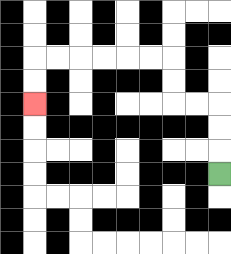{'start': '[9, 7]', 'end': '[1, 4]', 'path_directions': 'U,U,U,L,L,U,U,L,L,L,L,L,L,D,D', 'path_coordinates': '[[9, 7], [9, 6], [9, 5], [9, 4], [8, 4], [7, 4], [7, 3], [7, 2], [6, 2], [5, 2], [4, 2], [3, 2], [2, 2], [1, 2], [1, 3], [1, 4]]'}